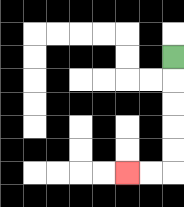{'start': '[7, 2]', 'end': '[5, 7]', 'path_directions': 'D,D,D,D,D,L,L', 'path_coordinates': '[[7, 2], [7, 3], [7, 4], [7, 5], [7, 6], [7, 7], [6, 7], [5, 7]]'}